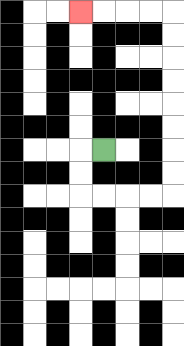{'start': '[4, 6]', 'end': '[3, 0]', 'path_directions': 'L,D,D,R,R,R,R,U,U,U,U,U,U,U,U,L,L,L,L', 'path_coordinates': '[[4, 6], [3, 6], [3, 7], [3, 8], [4, 8], [5, 8], [6, 8], [7, 8], [7, 7], [7, 6], [7, 5], [7, 4], [7, 3], [7, 2], [7, 1], [7, 0], [6, 0], [5, 0], [4, 0], [3, 0]]'}